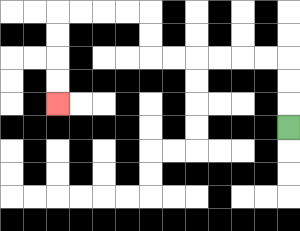{'start': '[12, 5]', 'end': '[2, 4]', 'path_directions': 'U,U,U,L,L,L,L,L,L,U,U,L,L,L,L,D,D,D,D', 'path_coordinates': '[[12, 5], [12, 4], [12, 3], [12, 2], [11, 2], [10, 2], [9, 2], [8, 2], [7, 2], [6, 2], [6, 1], [6, 0], [5, 0], [4, 0], [3, 0], [2, 0], [2, 1], [2, 2], [2, 3], [2, 4]]'}